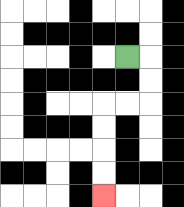{'start': '[5, 2]', 'end': '[4, 8]', 'path_directions': 'R,D,D,L,L,D,D,D,D', 'path_coordinates': '[[5, 2], [6, 2], [6, 3], [6, 4], [5, 4], [4, 4], [4, 5], [4, 6], [4, 7], [4, 8]]'}